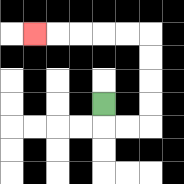{'start': '[4, 4]', 'end': '[1, 1]', 'path_directions': 'D,R,R,U,U,U,U,L,L,L,L,L', 'path_coordinates': '[[4, 4], [4, 5], [5, 5], [6, 5], [6, 4], [6, 3], [6, 2], [6, 1], [5, 1], [4, 1], [3, 1], [2, 1], [1, 1]]'}